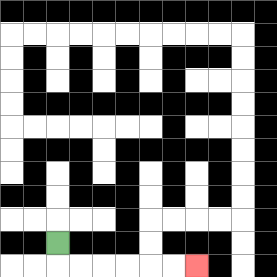{'start': '[2, 10]', 'end': '[8, 11]', 'path_directions': 'D,R,R,R,R,R,R', 'path_coordinates': '[[2, 10], [2, 11], [3, 11], [4, 11], [5, 11], [6, 11], [7, 11], [8, 11]]'}